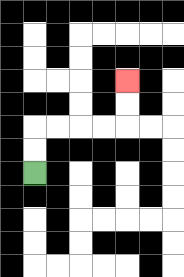{'start': '[1, 7]', 'end': '[5, 3]', 'path_directions': 'U,U,R,R,R,R,U,U', 'path_coordinates': '[[1, 7], [1, 6], [1, 5], [2, 5], [3, 5], [4, 5], [5, 5], [5, 4], [5, 3]]'}